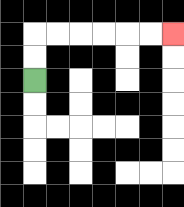{'start': '[1, 3]', 'end': '[7, 1]', 'path_directions': 'U,U,R,R,R,R,R,R', 'path_coordinates': '[[1, 3], [1, 2], [1, 1], [2, 1], [3, 1], [4, 1], [5, 1], [6, 1], [7, 1]]'}